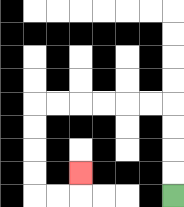{'start': '[7, 8]', 'end': '[3, 7]', 'path_directions': 'U,U,U,U,L,L,L,L,L,L,D,D,D,D,R,R,U', 'path_coordinates': '[[7, 8], [7, 7], [7, 6], [7, 5], [7, 4], [6, 4], [5, 4], [4, 4], [3, 4], [2, 4], [1, 4], [1, 5], [1, 6], [1, 7], [1, 8], [2, 8], [3, 8], [3, 7]]'}